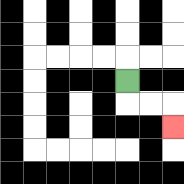{'start': '[5, 3]', 'end': '[7, 5]', 'path_directions': 'D,R,R,D', 'path_coordinates': '[[5, 3], [5, 4], [6, 4], [7, 4], [7, 5]]'}